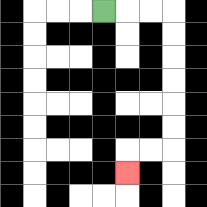{'start': '[4, 0]', 'end': '[5, 7]', 'path_directions': 'R,R,R,D,D,D,D,D,D,L,L,D', 'path_coordinates': '[[4, 0], [5, 0], [6, 0], [7, 0], [7, 1], [7, 2], [7, 3], [7, 4], [7, 5], [7, 6], [6, 6], [5, 6], [5, 7]]'}